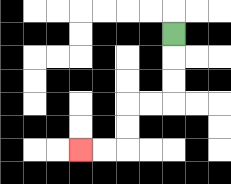{'start': '[7, 1]', 'end': '[3, 6]', 'path_directions': 'D,D,D,L,L,D,D,L,L', 'path_coordinates': '[[7, 1], [7, 2], [7, 3], [7, 4], [6, 4], [5, 4], [5, 5], [5, 6], [4, 6], [3, 6]]'}